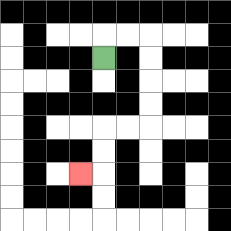{'start': '[4, 2]', 'end': '[3, 7]', 'path_directions': 'U,R,R,D,D,D,D,L,L,D,D,L', 'path_coordinates': '[[4, 2], [4, 1], [5, 1], [6, 1], [6, 2], [6, 3], [6, 4], [6, 5], [5, 5], [4, 5], [4, 6], [4, 7], [3, 7]]'}